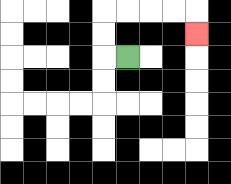{'start': '[5, 2]', 'end': '[8, 1]', 'path_directions': 'L,U,U,R,R,R,R,D', 'path_coordinates': '[[5, 2], [4, 2], [4, 1], [4, 0], [5, 0], [6, 0], [7, 0], [8, 0], [8, 1]]'}